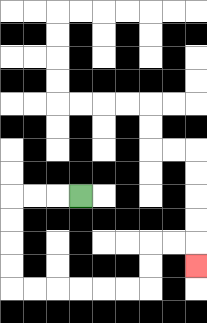{'start': '[3, 8]', 'end': '[8, 11]', 'path_directions': 'L,L,L,D,D,D,D,R,R,R,R,R,R,U,U,R,R,D', 'path_coordinates': '[[3, 8], [2, 8], [1, 8], [0, 8], [0, 9], [0, 10], [0, 11], [0, 12], [1, 12], [2, 12], [3, 12], [4, 12], [5, 12], [6, 12], [6, 11], [6, 10], [7, 10], [8, 10], [8, 11]]'}